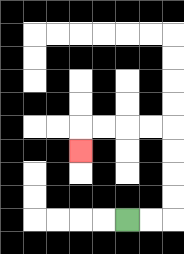{'start': '[5, 9]', 'end': '[3, 6]', 'path_directions': 'R,R,U,U,U,U,L,L,L,L,D', 'path_coordinates': '[[5, 9], [6, 9], [7, 9], [7, 8], [7, 7], [7, 6], [7, 5], [6, 5], [5, 5], [4, 5], [3, 5], [3, 6]]'}